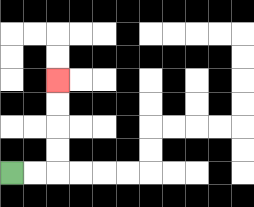{'start': '[0, 7]', 'end': '[2, 3]', 'path_directions': 'R,R,U,U,U,U', 'path_coordinates': '[[0, 7], [1, 7], [2, 7], [2, 6], [2, 5], [2, 4], [2, 3]]'}